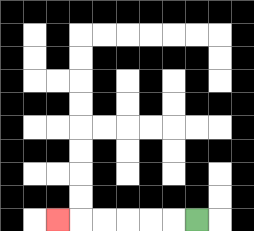{'start': '[8, 9]', 'end': '[2, 9]', 'path_directions': 'L,L,L,L,L,L', 'path_coordinates': '[[8, 9], [7, 9], [6, 9], [5, 9], [4, 9], [3, 9], [2, 9]]'}